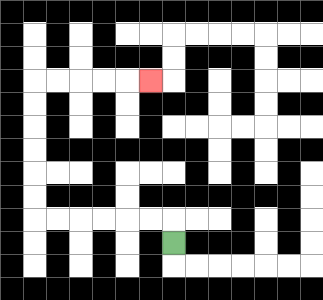{'start': '[7, 10]', 'end': '[6, 3]', 'path_directions': 'U,L,L,L,L,L,L,U,U,U,U,U,U,R,R,R,R,R', 'path_coordinates': '[[7, 10], [7, 9], [6, 9], [5, 9], [4, 9], [3, 9], [2, 9], [1, 9], [1, 8], [1, 7], [1, 6], [1, 5], [1, 4], [1, 3], [2, 3], [3, 3], [4, 3], [5, 3], [6, 3]]'}